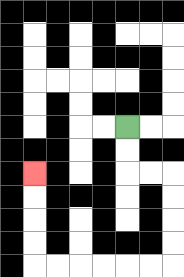{'start': '[5, 5]', 'end': '[1, 7]', 'path_directions': 'D,D,R,R,D,D,D,D,L,L,L,L,L,L,U,U,U,U', 'path_coordinates': '[[5, 5], [5, 6], [5, 7], [6, 7], [7, 7], [7, 8], [7, 9], [7, 10], [7, 11], [6, 11], [5, 11], [4, 11], [3, 11], [2, 11], [1, 11], [1, 10], [1, 9], [1, 8], [1, 7]]'}